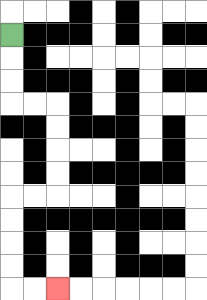{'start': '[0, 1]', 'end': '[2, 12]', 'path_directions': 'D,D,D,R,R,D,D,D,D,L,L,D,D,D,D,R,R', 'path_coordinates': '[[0, 1], [0, 2], [0, 3], [0, 4], [1, 4], [2, 4], [2, 5], [2, 6], [2, 7], [2, 8], [1, 8], [0, 8], [0, 9], [0, 10], [0, 11], [0, 12], [1, 12], [2, 12]]'}